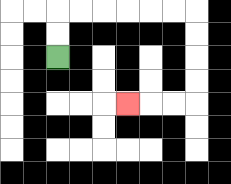{'start': '[2, 2]', 'end': '[5, 4]', 'path_directions': 'U,U,R,R,R,R,R,R,D,D,D,D,L,L,L', 'path_coordinates': '[[2, 2], [2, 1], [2, 0], [3, 0], [4, 0], [5, 0], [6, 0], [7, 0], [8, 0], [8, 1], [8, 2], [8, 3], [8, 4], [7, 4], [6, 4], [5, 4]]'}